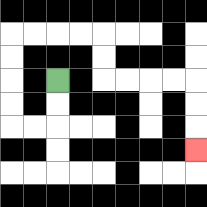{'start': '[2, 3]', 'end': '[8, 6]', 'path_directions': 'D,D,L,L,U,U,U,U,R,R,R,R,D,D,R,R,R,R,D,D,D', 'path_coordinates': '[[2, 3], [2, 4], [2, 5], [1, 5], [0, 5], [0, 4], [0, 3], [0, 2], [0, 1], [1, 1], [2, 1], [3, 1], [4, 1], [4, 2], [4, 3], [5, 3], [6, 3], [7, 3], [8, 3], [8, 4], [8, 5], [8, 6]]'}